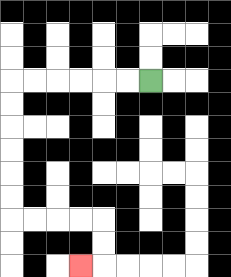{'start': '[6, 3]', 'end': '[3, 11]', 'path_directions': 'L,L,L,L,L,L,D,D,D,D,D,D,R,R,R,R,D,D,L', 'path_coordinates': '[[6, 3], [5, 3], [4, 3], [3, 3], [2, 3], [1, 3], [0, 3], [0, 4], [0, 5], [0, 6], [0, 7], [0, 8], [0, 9], [1, 9], [2, 9], [3, 9], [4, 9], [4, 10], [4, 11], [3, 11]]'}